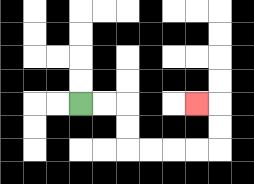{'start': '[3, 4]', 'end': '[8, 4]', 'path_directions': 'R,R,D,D,R,R,R,R,U,U,L', 'path_coordinates': '[[3, 4], [4, 4], [5, 4], [5, 5], [5, 6], [6, 6], [7, 6], [8, 6], [9, 6], [9, 5], [9, 4], [8, 4]]'}